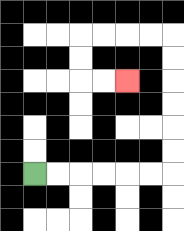{'start': '[1, 7]', 'end': '[5, 3]', 'path_directions': 'R,R,R,R,R,R,U,U,U,U,U,U,L,L,L,L,D,D,R,R', 'path_coordinates': '[[1, 7], [2, 7], [3, 7], [4, 7], [5, 7], [6, 7], [7, 7], [7, 6], [7, 5], [7, 4], [7, 3], [7, 2], [7, 1], [6, 1], [5, 1], [4, 1], [3, 1], [3, 2], [3, 3], [4, 3], [5, 3]]'}